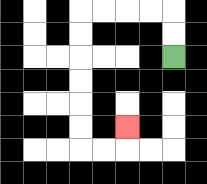{'start': '[7, 2]', 'end': '[5, 5]', 'path_directions': 'U,U,L,L,L,L,D,D,D,D,D,D,R,R,U', 'path_coordinates': '[[7, 2], [7, 1], [7, 0], [6, 0], [5, 0], [4, 0], [3, 0], [3, 1], [3, 2], [3, 3], [3, 4], [3, 5], [3, 6], [4, 6], [5, 6], [5, 5]]'}